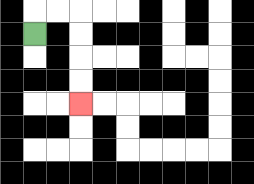{'start': '[1, 1]', 'end': '[3, 4]', 'path_directions': 'U,R,R,D,D,D,D', 'path_coordinates': '[[1, 1], [1, 0], [2, 0], [3, 0], [3, 1], [3, 2], [3, 3], [3, 4]]'}